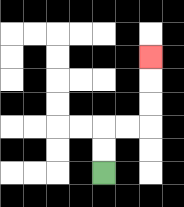{'start': '[4, 7]', 'end': '[6, 2]', 'path_directions': 'U,U,R,R,U,U,U', 'path_coordinates': '[[4, 7], [4, 6], [4, 5], [5, 5], [6, 5], [6, 4], [6, 3], [6, 2]]'}